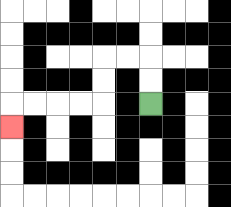{'start': '[6, 4]', 'end': '[0, 5]', 'path_directions': 'U,U,L,L,D,D,L,L,L,L,D', 'path_coordinates': '[[6, 4], [6, 3], [6, 2], [5, 2], [4, 2], [4, 3], [4, 4], [3, 4], [2, 4], [1, 4], [0, 4], [0, 5]]'}